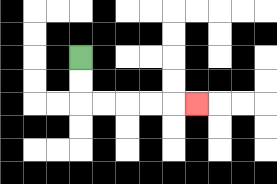{'start': '[3, 2]', 'end': '[8, 4]', 'path_directions': 'D,D,R,R,R,R,R', 'path_coordinates': '[[3, 2], [3, 3], [3, 4], [4, 4], [5, 4], [6, 4], [7, 4], [8, 4]]'}